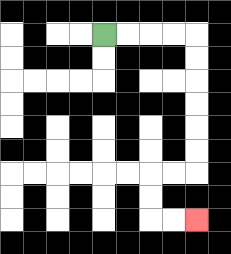{'start': '[4, 1]', 'end': '[8, 9]', 'path_directions': 'R,R,R,R,D,D,D,D,D,D,L,L,D,D,R,R', 'path_coordinates': '[[4, 1], [5, 1], [6, 1], [7, 1], [8, 1], [8, 2], [8, 3], [8, 4], [8, 5], [8, 6], [8, 7], [7, 7], [6, 7], [6, 8], [6, 9], [7, 9], [8, 9]]'}